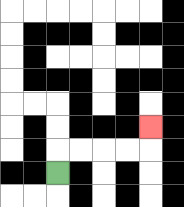{'start': '[2, 7]', 'end': '[6, 5]', 'path_directions': 'U,R,R,R,R,U', 'path_coordinates': '[[2, 7], [2, 6], [3, 6], [4, 6], [5, 6], [6, 6], [6, 5]]'}